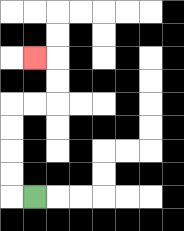{'start': '[1, 8]', 'end': '[1, 2]', 'path_directions': 'L,U,U,U,U,R,R,U,U,L', 'path_coordinates': '[[1, 8], [0, 8], [0, 7], [0, 6], [0, 5], [0, 4], [1, 4], [2, 4], [2, 3], [2, 2], [1, 2]]'}